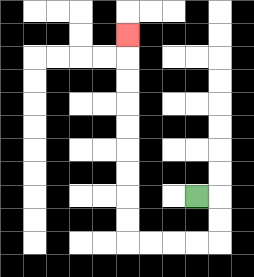{'start': '[8, 8]', 'end': '[5, 1]', 'path_directions': 'R,D,D,L,L,L,L,U,U,U,U,U,U,U,U,U', 'path_coordinates': '[[8, 8], [9, 8], [9, 9], [9, 10], [8, 10], [7, 10], [6, 10], [5, 10], [5, 9], [5, 8], [5, 7], [5, 6], [5, 5], [5, 4], [5, 3], [5, 2], [5, 1]]'}